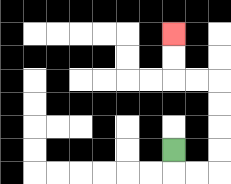{'start': '[7, 6]', 'end': '[7, 1]', 'path_directions': 'D,R,R,U,U,U,U,L,L,U,U', 'path_coordinates': '[[7, 6], [7, 7], [8, 7], [9, 7], [9, 6], [9, 5], [9, 4], [9, 3], [8, 3], [7, 3], [7, 2], [7, 1]]'}